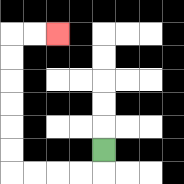{'start': '[4, 6]', 'end': '[2, 1]', 'path_directions': 'D,L,L,L,L,U,U,U,U,U,U,R,R', 'path_coordinates': '[[4, 6], [4, 7], [3, 7], [2, 7], [1, 7], [0, 7], [0, 6], [0, 5], [0, 4], [0, 3], [0, 2], [0, 1], [1, 1], [2, 1]]'}